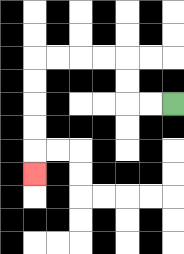{'start': '[7, 4]', 'end': '[1, 7]', 'path_directions': 'L,L,U,U,L,L,L,L,D,D,D,D,D', 'path_coordinates': '[[7, 4], [6, 4], [5, 4], [5, 3], [5, 2], [4, 2], [3, 2], [2, 2], [1, 2], [1, 3], [1, 4], [1, 5], [1, 6], [1, 7]]'}